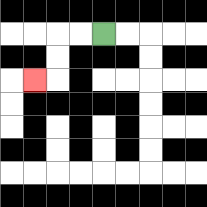{'start': '[4, 1]', 'end': '[1, 3]', 'path_directions': 'L,L,D,D,L', 'path_coordinates': '[[4, 1], [3, 1], [2, 1], [2, 2], [2, 3], [1, 3]]'}